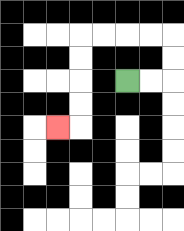{'start': '[5, 3]', 'end': '[2, 5]', 'path_directions': 'R,R,U,U,L,L,L,L,D,D,D,D,L', 'path_coordinates': '[[5, 3], [6, 3], [7, 3], [7, 2], [7, 1], [6, 1], [5, 1], [4, 1], [3, 1], [3, 2], [3, 3], [3, 4], [3, 5], [2, 5]]'}